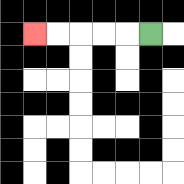{'start': '[6, 1]', 'end': '[1, 1]', 'path_directions': 'L,L,L,L,L', 'path_coordinates': '[[6, 1], [5, 1], [4, 1], [3, 1], [2, 1], [1, 1]]'}